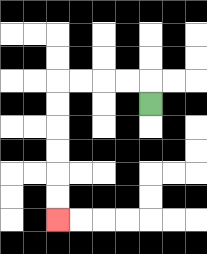{'start': '[6, 4]', 'end': '[2, 9]', 'path_directions': 'U,L,L,L,L,D,D,D,D,D,D', 'path_coordinates': '[[6, 4], [6, 3], [5, 3], [4, 3], [3, 3], [2, 3], [2, 4], [2, 5], [2, 6], [2, 7], [2, 8], [2, 9]]'}